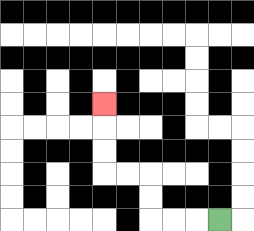{'start': '[9, 9]', 'end': '[4, 4]', 'path_directions': 'L,L,L,U,U,L,L,U,U,U', 'path_coordinates': '[[9, 9], [8, 9], [7, 9], [6, 9], [6, 8], [6, 7], [5, 7], [4, 7], [4, 6], [4, 5], [4, 4]]'}